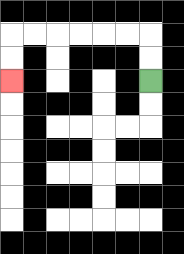{'start': '[6, 3]', 'end': '[0, 3]', 'path_directions': 'U,U,L,L,L,L,L,L,D,D', 'path_coordinates': '[[6, 3], [6, 2], [6, 1], [5, 1], [4, 1], [3, 1], [2, 1], [1, 1], [0, 1], [0, 2], [0, 3]]'}